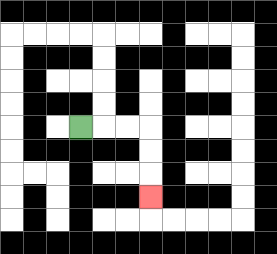{'start': '[3, 5]', 'end': '[6, 8]', 'path_directions': 'R,R,R,D,D,D', 'path_coordinates': '[[3, 5], [4, 5], [5, 5], [6, 5], [6, 6], [6, 7], [6, 8]]'}